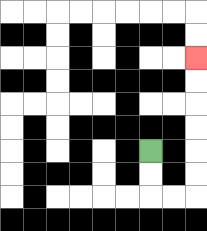{'start': '[6, 6]', 'end': '[8, 2]', 'path_directions': 'D,D,R,R,U,U,U,U,U,U', 'path_coordinates': '[[6, 6], [6, 7], [6, 8], [7, 8], [8, 8], [8, 7], [8, 6], [8, 5], [8, 4], [8, 3], [8, 2]]'}